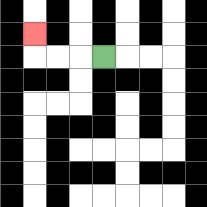{'start': '[4, 2]', 'end': '[1, 1]', 'path_directions': 'L,L,L,U', 'path_coordinates': '[[4, 2], [3, 2], [2, 2], [1, 2], [1, 1]]'}